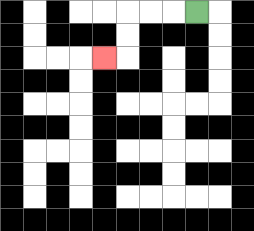{'start': '[8, 0]', 'end': '[4, 2]', 'path_directions': 'L,L,L,D,D,L', 'path_coordinates': '[[8, 0], [7, 0], [6, 0], [5, 0], [5, 1], [5, 2], [4, 2]]'}